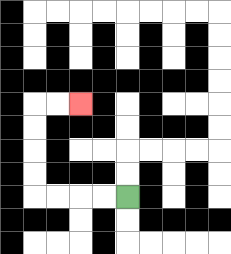{'start': '[5, 8]', 'end': '[3, 4]', 'path_directions': 'L,L,L,L,U,U,U,U,R,R', 'path_coordinates': '[[5, 8], [4, 8], [3, 8], [2, 8], [1, 8], [1, 7], [1, 6], [1, 5], [1, 4], [2, 4], [3, 4]]'}